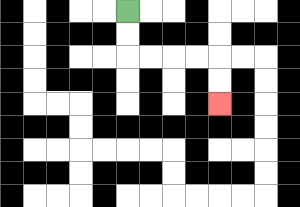{'start': '[5, 0]', 'end': '[9, 4]', 'path_directions': 'D,D,R,R,R,R,D,D', 'path_coordinates': '[[5, 0], [5, 1], [5, 2], [6, 2], [7, 2], [8, 2], [9, 2], [9, 3], [9, 4]]'}